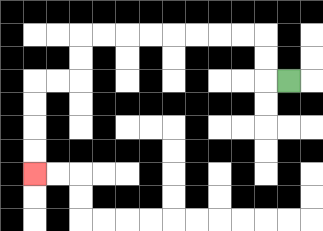{'start': '[12, 3]', 'end': '[1, 7]', 'path_directions': 'L,U,U,L,L,L,L,L,L,L,L,D,D,L,L,D,D,D,D', 'path_coordinates': '[[12, 3], [11, 3], [11, 2], [11, 1], [10, 1], [9, 1], [8, 1], [7, 1], [6, 1], [5, 1], [4, 1], [3, 1], [3, 2], [3, 3], [2, 3], [1, 3], [1, 4], [1, 5], [1, 6], [1, 7]]'}